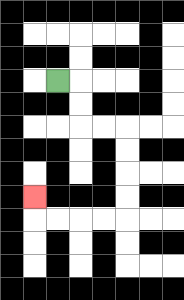{'start': '[2, 3]', 'end': '[1, 8]', 'path_directions': 'R,D,D,R,R,D,D,D,D,L,L,L,L,U', 'path_coordinates': '[[2, 3], [3, 3], [3, 4], [3, 5], [4, 5], [5, 5], [5, 6], [5, 7], [5, 8], [5, 9], [4, 9], [3, 9], [2, 9], [1, 9], [1, 8]]'}